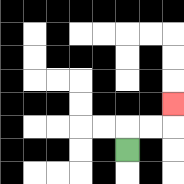{'start': '[5, 6]', 'end': '[7, 4]', 'path_directions': 'U,R,R,U', 'path_coordinates': '[[5, 6], [5, 5], [6, 5], [7, 5], [7, 4]]'}